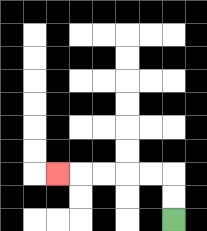{'start': '[7, 9]', 'end': '[2, 7]', 'path_directions': 'U,U,L,L,L,L,L', 'path_coordinates': '[[7, 9], [7, 8], [7, 7], [6, 7], [5, 7], [4, 7], [3, 7], [2, 7]]'}